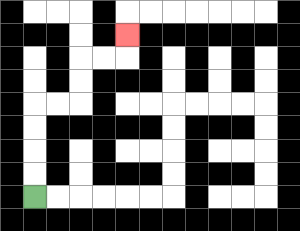{'start': '[1, 8]', 'end': '[5, 1]', 'path_directions': 'U,U,U,U,R,R,U,U,R,R,U', 'path_coordinates': '[[1, 8], [1, 7], [1, 6], [1, 5], [1, 4], [2, 4], [3, 4], [3, 3], [3, 2], [4, 2], [5, 2], [5, 1]]'}